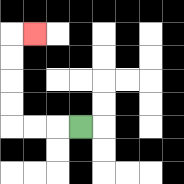{'start': '[3, 5]', 'end': '[1, 1]', 'path_directions': 'L,L,L,U,U,U,U,R', 'path_coordinates': '[[3, 5], [2, 5], [1, 5], [0, 5], [0, 4], [0, 3], [0, 2], [0, 1], [1, 1]]'}